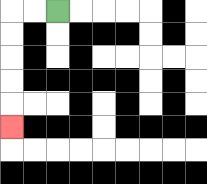{'start': '[2, 0]', 'end': '[0, 5]', 'path_directions': 'L,L,D,D,D,D,D', 'path_coordinates': '[[2, 0], [1, 0], [0, 0], [0, 1], [0, 2], [0, 3], [0, 4], [0, 5]]'}